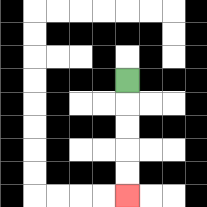{'start': '[5, 3]', 'end': '[5, 8]', 'path_directions': 'D,D,D,D,D', 'path_coordinates': '[[5, 3], [5, 4], [5, 5], [5, 6], [5, 7], [5, 8]]'}